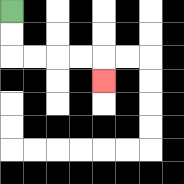{'start': '[0, 0]', 'end': '[4, 3]', 'path_directions': 'D,D,R,R,R,R,D', 'path_coordinates': '[[0, 0], [0, 1], [0, 2], [1, 2], [2, 2], [3, 2], [4, 2], [4, 3]]'}